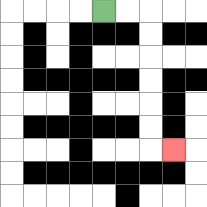{'start': '[4, 0]', 'end': '[7, 6]', 'path_directions': 'R,R,D,D,D,D,D,D,R', 'path_coordinates': '[[4, 0], [5, 0], [6, 0], [6, 1], [6, 2], [6, 3], [6, 4], [6, 5], [6, 6], [7, 6]]'}